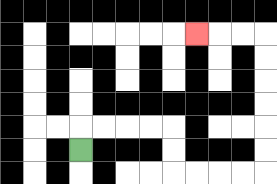{'start': '[3, 6]', 'end': '[8, 1]', 'path_directions': 'U,R,R,R,R,D,D,R,R,R,R,U,U,U,U,U,U,L,L,L', 'path_coordinates': '[[3, 6], [3, 5], [4, 5], [5, 5], [6, 5], [7, 5], [7, 6], [7, 7], [8, 7], [9, 7], [10, 7], [11, 7], [11, 6], [11, 5], [11, 4], [11, 3], [11, 2], [11, 1], [10, 1], [9, 1], [8, 1]]'}